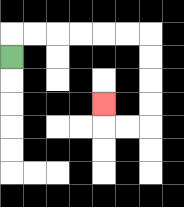{'start': '[0, 2]', 'end': '[4, 4]', 'path_directions': 'U,R,R,R,R,R,R,D,D,D,D,L,L,U', 'path_coordinates': '[[0, 2], [0, 1], [1, 1], [2, 1], [3, 1], [4, 1], [5, 1], [6, 1], [6, 2], [6, 3], [6, 4], [6, 5], [5, 5], [4, 5], [4, 4]]'}